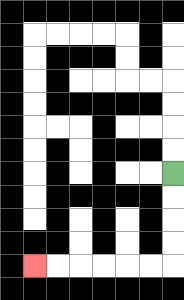{'start': '[7, 7]', 'end': '[1, 11]', 'path_directions': 'D,D,D,D,L,L,L,L,L,L', 'path_coordinates': '[[7, 7], [7, 8], [7, 9], [7, 10], [7, 11], [6, 11], [5, 11], [4, 11], [3, 11], [2, 11], [1, 11]]'}